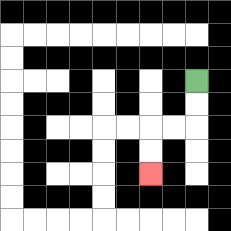{'start': '[8, 3]', 'end': '[6, 7]', 'path_directions': 'D,D,L,L,D,D', 'path_coordinates': '[[8, 3], [8, 4], [8, 5], [7, 5], [6, 5], [6, 6], [6, 7]]'}